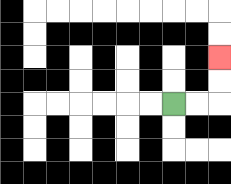{'start': '[7, 4]', 'end': '[9, 2]', 'path_directions': 'R,R,U,U', 'path_coordinates': '[[7, 4], [8, 4], [9, 4], [9, 3], [9, 2]]'}